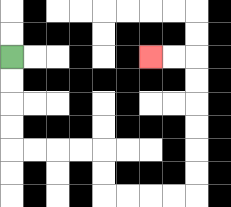{'start': '[0, 2]', 'end': '[6, 2]', 'path_directions': 'D,D,D,D,R,R,R,R,D,D,R,R,R,R,U,U,U,U,U,U,L,L', 'path_coordinates': '[[0, 2], [0, 3], [0, 4], [0, 5], [0, 6], [1, 6], [2, 6], [3, 6], [4, 6], [4, 7], [4, 8], [5, 8], [6, 8], [7, 8], [8, 8], [8, 7], [8, 6], [8, 5], [8, 4], [8, 3], [8, 2], [7, 2], [6, 2]]'}